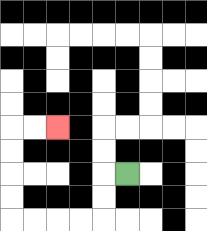{'start': '[5, 7]', 'end': '[2, 5]', 'path_directions': 'L,D,D,L,L,L,L,U,U,U,U,R,R', 'path_coordinates': '[[5, 7], [4, 7], [4, 8], [4, 9], [3, 9], [2, 9], [1, 9], [0, 9], [0, 8], [0, 7], [0, 6], [0, 5], [1, 5], [2, 5]]'}